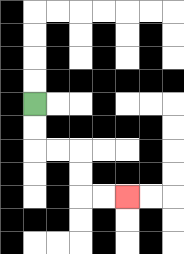{'start': '[1, 4]', 'end': '[5, 8]', 'path_directions': 'D,D,R,R,D,D,R,R', 'path_coordinates': '[[1, 4], [1, 5], [1, 6], [2, 6], [3, 6], [3, 7], [3, 8], [4, 8], [5, 8]]'}